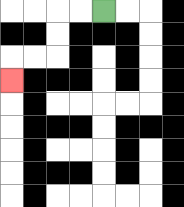{'start': '[4, 0]', 'end': '[0, 3]', 'path_directions': 'L,L,D,D,L,L,D', 'path_coordinates': '[[4, 0], [3, 0], [2, 0], [2, 1], [2, 2], [1, 2], [0, 2], [0, 3]]'}